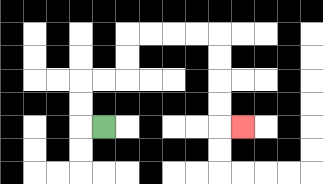{'start': '[4, 5]', 'end': '[10, 5]', 'path_directions': 'L,U,U,R,R,U,U,R,R,R,R,D,D,D,D,R', 'path_coordinates': '[[4, 5], [3, 5], [3, 4], [3, 3], [4, 3], [5, 3], [5, 2], [5, 1], [6, 1], [7, 1], [8, 1], [9, 1], [9, 2], [9, 3], [9, 4], [9, 5], [10, 5]]'}